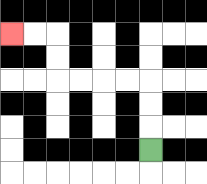{'start': '[6, 6]', 'end': '[0, 1]', 'path_directions': 'U,U,U,L,L,L,L,U,U,L,L', 'path_coordinates': '[[6, 6], [6, 5], [6, 4], [6, 3], [5, 3], [4, 3], [3, 3], [2, 3], [2, 2], [2, 1], [1, 1], [0, 1]]'}